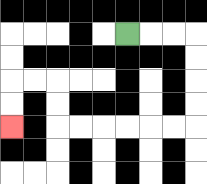{'start': '[5, 1]', 'end': '[0, 5]', 'path_directions': 'R,R,R,D,D,D,D,L,L,L,L,L,L,U,U,L,L,D,D', 'path_coordinates': '[[5, 1], [6, 1], [7, 1], [8, 1], [8, 2], [8, 3], [8, 4], [8, 5], [7, 5], [6, 5], [5, 5], [4, 5], [3, 5], [2, 5], [2, 4], [2, 3], [1, 3], [0, 3], [0, 4], [0, 5]]'}